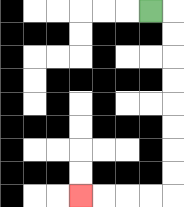{'start': '[6, 0]', 'end': '[3, 8]', 'path_directions': 'R,D,D,D,D,D,D,D,D,L,L,L,L', 'path_coordinates': '[[6, 0], [7, 0], [7, 1], [7, 2], [7, 3], [7, 4], [7, 5], [7, 6], [7, 7], [7, 8], [6, 8], [5, 8], [4, 8], [3, 8]]'}